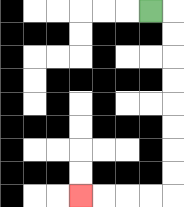{'start': '[6, 0]', 'end': '[3, 8]', 'path_directions': 'R,D,D,D,D,D,D,D,D,L,L,L,L', 'path_coordinates': '[[6, 0], [7, 0], [7, 1], [7, 2], [7, 3], [7, 4], [7, 5], [7, 6], [7, 7], [7, 8], [6, 8], [5, 8], [4, 8], [3, 8]]'}